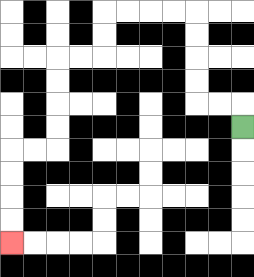{'start': '[10, 5]', 'end': '[0, 10]', 'path_directions': 'U,L,L,U,U,U,U,L,L,L,L,D,D,L,L,D,D,D,D,L,L,D,D,D,D', 'path_coordinates': '[[10, 5], [10, 4], [9, 4], [8, 4], [8, 3], [8, 2], [8, 1], [8, 0], [7, 0], [6, 0], [5, 0], [4, 0], [4, 1], [4, 2], [3, 2], [2, 2], [2, 3], [2, 4], [2, 5], [2, 6], [1, 6], [0, 6], [0, 7], [0, 8], [0, 9], [0, 10]]'}